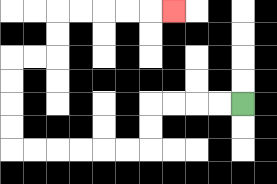{'start': '[10, 4]', 'end': '[7, 0]', 'path_directions': 'L,L,L,L,D,D,L,L,L,L,L,L,U,U,U,U,R,R,U,U,R,R,R,R,R', 'path_coordinates': '[[10, 4], [9, 4], [8, 4], [7, 4], [6, 4], [6, 5], [6, 6], [5, 6], [4, 6], [3, 6], [2, 6], [1, 6], [0, 6], [0, 5], [0, 4], [0, 3], [0, 2], [1, 2], [2, 2], [2, 1], [2, 0], [3, 0], [4, 0], [5, 0], [6, 0], [7, 0]]'}